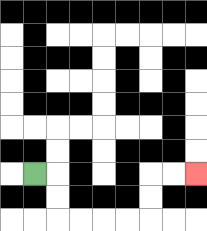{'start': '[1, 7]', 'end': '[8, 7]', 'path_directions': 'R,D,D,R,R,R,R,U,U,R,R', 'path_coordinates': '[[1, 7], [2, 7], [2, 8], [2, 9], [3, 9], [4, 9], [5, 9], [6, 9], [6, 8], [6, 7], [7, 7], [8, 7]]'}